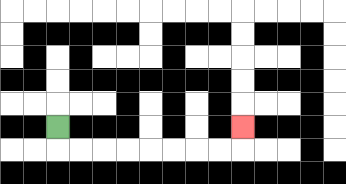{'start': '[2, 5]', 'end': '[10, 5]', 'path_directions': 'D,R,R,R,R,R,R,R,R,U', 'path_coordinates': '[[2, 5], [2, 6], [3, 6], [4, 6], [5, 6], [6, 6], [7, 6], [8, 6], [9, 6], [10, 6], [10, 5]]'}